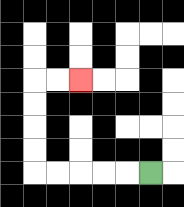{'start': '[6, 7]', 'end': '[3, 3]', 'path_directions': 'L,L,L,L,L,U,U,U,U,R,R', 'path_coordinates': '[[6, 7], [5, 7], [4, 7], [3, 7], [2, 7], [1, 7], [1, 6], [1, 5], [1, 4], [1, 3], [2, 3], [3, 3]]'}